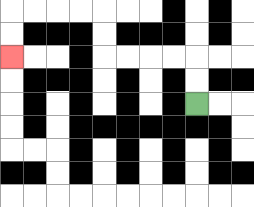{'start': '[8, 4]', 'end': '[0, 2]', 'path_directions': 'U,U,L,L,L,L,U,U,L,L,L,L,D,D', 'path_coordinates': '[[8, 4], [8, 3], [8, 2], [7, 2], [6, 2], [5, 2], [4, 2], [4, 1], [4, 0], [3, 0], [2, 0], [1, 0], [0, 0], [0, 1], [0, 2]]'}